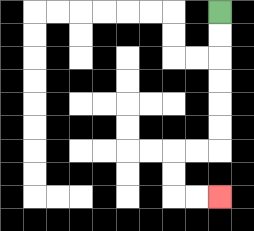{'start': '[9, 0]', 'end': '[9, 8]', 'path_directions': 'D,D,D,D,D,D,L,L,D,D,R,R', 'path_coordinates': '[[9, 0], [9, 1], [9, 2], [9, 3], [9, 4], [9, 5], [9, 6], [8, 6], [7, 6], [7, 7], [7, 8], [8, 8], [9, 8]]'}